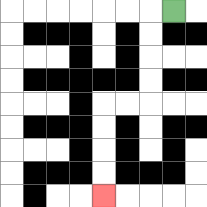{'start': '[7, 0]', 'end': '[4, 8]', 'path_directions': 'L,D,D,D,D,L,L,D,D,D,D', 'path_coordinates': '[[7, 0], [6, 0], [6, 1], [6, 2], [6, 3], [6, 4], [5, 4], [4, 4], [4, 5], [4, 6], [4, 7], [4, 8]]'}